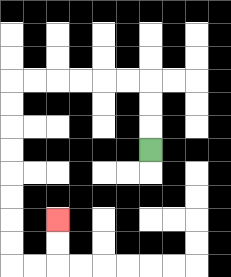{'start': '[6, 6]', 'end': '[2, 9]', 'path_directions': 'U,U,U,L,L,L,L,L,L,D,D,D,D,D,D,D,D,R,R,U,U', 'path_coordinates': '[[6, 6], [6, 5], [6, 4], [6, 3], [5, 3], [4, 3], [3, 3], [2, 3], [1, 3], [0, 3], [0, 4], [0, 5], [0, 6], [0, 7], [0, 8], [0, 9], [0, 10], [0, 11], [1, 11], [2, 11], [2, 10], [2, 9]]'}